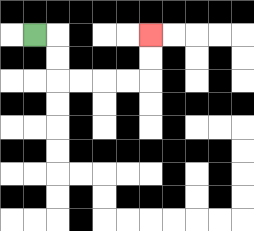{'start': '[1, 1]', 'end': '[6, 1]', 'path_directions': 'R,D,D,R,R,R,R,U,U', 'path_coordinates': '[[1, 1], [2, 1], [2, 2], [2, 3], [3, 3], [4, 3], [5, 3], [6, 3], [6, 2], [6, 1]]'}